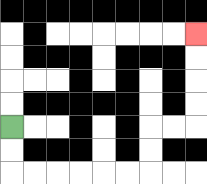{'start': '[0, 5]', 'end': '[8, 1]', 'path_directions': 'D,D,R,R,R,R,R,R,U,U,R,R,U,U,U,U', 'path_coordinates': '[[0, 5], [0, 6], [0, 7], [1, 7], [2, 7], [3, 7], [4, 7], [5, 7], [6, 7], [6, 6], [6, 5], [7, 5], [8, 5], [8, 4], [8, 3], [8, 2], [8, 1]]'}